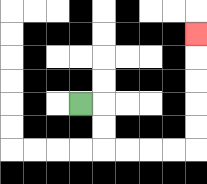{'start': '[3, 4]', 'end': '[8, 1]', 'path_directions': 'R,D,D,R,R,R,R,U,U,U,U,U', 'path_coordinates': '[[3, 4], [4, 4], [4, 5], [4, 6], [5, 6], [6, 6], [7, 6], [8, 6], [8, 5], [8, 4], [8, 3], [8, 2], [8, 1]]'}